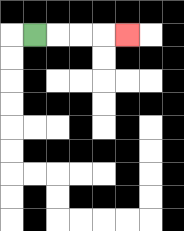{'start': '[1, 1]', 'end': '[5, 1]', 'path_directions': 'R,R,R,R', 'path_coordinates': '[[1, 1], [2, 1], [3, 1], [4, 1], [5, 1]]'}